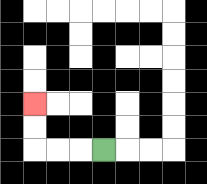{'start': '[4, 6]', 'end': '[1, 4]', 'path_directions': 'L,L,L,U,U', 'path_coordinates': '[[4, 6], [3, 6], [2, 6], [1, 6], [1, 5], [1, 4]]'}